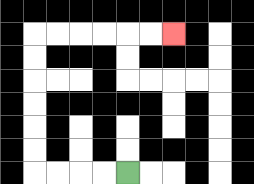{'start': '[5, 7]', 'end': '[7, 1]', 'path_directions': 'L,L,L,L,U,U,U,U,U,U,R,R,R,R,R,R', 'path_coordinates': '[[5, 7], [4, 7], [3, 7], [2, 7], [1, 7], [1, 6], [1, 5], [1, 4], [1, 3], [1, 2], [1, 1], [2, 1], [3, 1], [4, 1], [5, 1], [6, 1], [7, 1]]'}